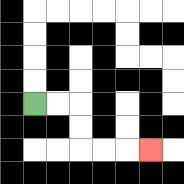{'start': '[1, 4]', 'end': '[6, 6]', 'path_directions': 'R,R,D,D,R,R,R', 'path_coordinates': '[[1, 4], [2, 4], [3, 4], [3, 5], [3, 6], [4, 6], [5, 6], [6, 6]]'}